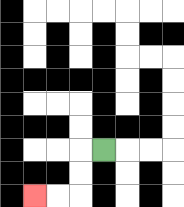{'start': '[4, 6]', 'end': '[1, 8]', 'path_directions': 'L,D,D,L,L', 'path_coordinates': '[[4, 6], [3, 6], [3, 7], [3, 8], [2, 8], [1, 8]]'}